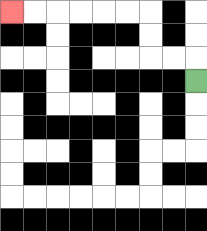{'start': '[8, 3]', 'end': '[0, 0]', 'path_directions': 'U,L,L,U,U,L,L,L,L,L,L', 'path_coordinates': '[[8, 3], [8, 2], [7, 2], [6, 2], [6, 1], [6, 0], [5, 0], [4, 0], [3, 0], [2, 0], [1, 0], [0, 0]]'}